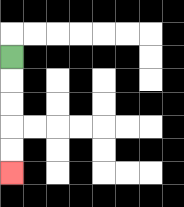{'start': '[0, 2]', 'end': '[0, 7]', 'path_directions': 'D,D,D,D,D', 'path_coordinates': '[[0, 2], [0, 3], [0, 4], [0, 5], [0, 6], [0, 7]]'}